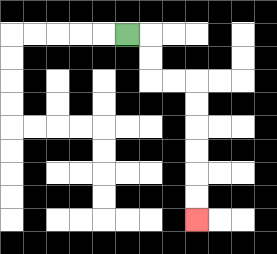{'start': '[5, 1]', 'end': '[8, 9]', 'path_directions': 'R,D,D,R,R,D,D,D,D,D,D', 'path_coordinates': '[[5, 1], [6, 1], [6, 2], [6, 3], [7, 3], [8, 3], [8, 4], [8, 5], [8, 6], [8, 7], [8, 8], [8, 9]]'}